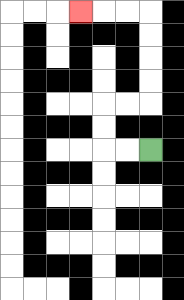{'start': '[6, 6]', 'end': '[3, 0]', 'path_directions': 'L,L,U,U,R,R,U,U,U,U,L,L,L', 'path_coordinates': '[[6, 6], [5, 6], [4, 6], [4, 5], [4, 4], [5, 4], [6, 4], [6, 3], [6, 2], [6, 1], [6, 0], [5, 0], [4, 0], [3, 0]]'}